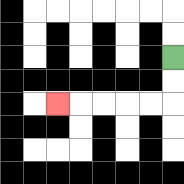{'start': '[7, 2]', 'end': '[2, 4]', 'path_directions': 'D,D,L,L,L,L,L', 'path_coordinates': '[[7, 2], [7, 3], [7, 4], [6, 4], [5, 4], [4, 4], [3, 4], [2, 4]]'}